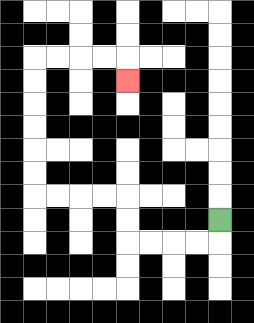{'start': '[9, 9]', 'end': '[5, 3]', 'path_directions': 'D,L,L,L,L,U,U,L,L,L,L,U,U,U,U,U,U,R,R,R,R,D', 'path_coordinates': '[[9, 9], [9, 10], [8, 10], [7, 10], [6, 10], [5, 10], [5, 9], [5, 8], [4, 8], [3, 8], [2, 8], [1, 8], [1, 7], [1, 6], [1, 5], [1, 4], [1, 3], [1, 2], [2, 2], [3, 2], [4, 2], [5, 2], [5, 3]]'}